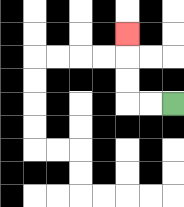{'start': '[7, 4]', 'end': '[5, 1]', 'path_directions': 'L,L,U,U,U', 'path_coordinates': '[[7, 4], [6, 4], [5, 4], [5, 3], [5, 2], [5, 1]]'}